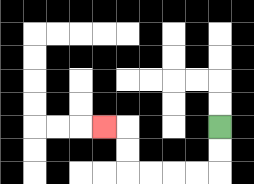{'start': '[9, 5]', 'end': '[4, 5]', 'path_directions': 'D,D,L,L,L,L,U,U,L', 'path_coordinates': '[[9, 5], [9, 6], [9, 7], [8, 7], [7, 7], [6, 7], [5, 7], [5, 6], [5, 5], [4, 5]]'}